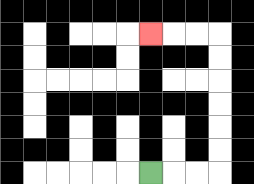{'start': '[6, 7]', 'end': '[6, 1]', 'path_directions': 'R,R,R,U,U,U,U,U,U,L,L,L', 'path_coordinates': '[[6, 7], [7, 7], [8, 7], [9, 7], [9, 6], [9, 5], [9, 4], [9, 3], [9, 2], [9, 1], [8, 1], [7, 1], [6, 1]]'}